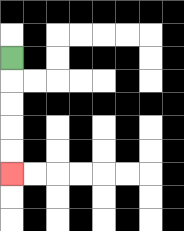{'start': '[0, 2]', 'end': '[0, 7]', 'path_directions': 'D,D,D,D,D', 'path_coordinates': '[[0, 2], [0, 3], [0, 4], [0, 5], [0, 6], [0, 7]]'}